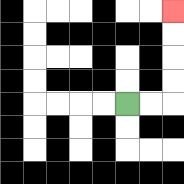{'start': '[5, 4]', 'end': '[7, 0]', 'path_directions': 'R,R,U,U,U,U', 'path_coordinates': '[[5, 4], [6, 4], [7, 4], [7, 3], [7, 2], [7, 1], [7, 0]]'}